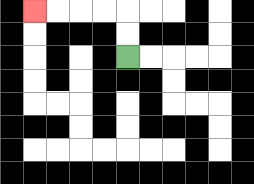{'start': '[5, 2]', 'end': '[1, 0]', 'path_directions': 'U,U,L,L,L,L', 'path_coordinates': '[[5, 2], [5, 1], [5, 0], [4, 0], [3, 0], [2, 0], [1, 0]]'}